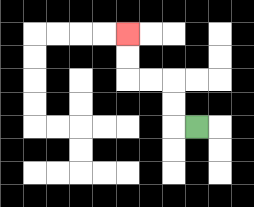{'start': '[8, 5]', 'end': '[5, 1]', 'path_directions': 'L,U,U,L,L,U,U', 'path_coordinates': '[[8, 5], [7, 5], [7, 4], [7, 3], [6, 3], [5, 3], [5, 2], [5, 1]]'}